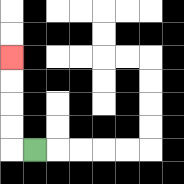{'start': '[1, 6]', 'end': '[0, 2]', 'path_directions': 'L,U,U,U,U', 'path_coordinates': '[[1, 6], [0, 6], [0, 5], [0, 4], [0, 3], [0, 2]]'}